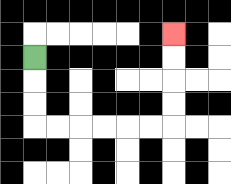{'start': '[1, 2]', 'end': '[7, 1]', 'path_directions': 'D,D,D,R,R,R,R,R,R,U,U,U,U', 'path_coordinates': '[[1, 2], [1, 3], [1, 4], [1, 5], [2, 5], [3, 5], [4, 5], [5, 5], [6, 5], [7, 5], [7, 4], [7, 3], [7, 2], [7, 1]]'}